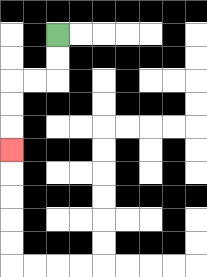{'start': '[2, 1]', 'end': '[0, 6]', 'path_directions': 'D,D,L,L,D,D,D', 'path_coordinates': '[[2, 1], [2, 2], [2, 3], [1, 3], [0, 3], [0, 4], [0, 5], [0, 6]]'}